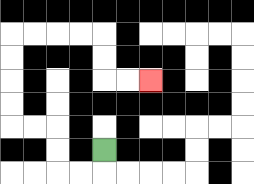{'start': '[4, 6]', 'end': '[6, 3]', 'path_directions': 'D,L,L,U,U,L,L,U,U,U,U,R,R,R,R,D,D,R,R', 'path_coordinates': '[[4, 6], [4, 7], [3, 7], [2, 7], [2, 6], [2, 5], [1, 5], [0, 5], [0, 4], [0, 3], [0, 2], [0, 1], [1, 1], [2, 1], [3, 1], [4, 1], [4, 2], [4, 3], [5, 3], [6, 3]]'}